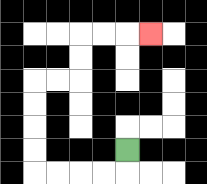{'start': '[5, 6]', 'end': '[6, 1]', 'path_directions': 'D,L,L,L,L,U,U,U,U,R,R,U,U,R,R,R', 'path_coordinates': '[[5, 6], [5, 7], [4, 7], [3, 7], [2, 7], [1, 7], [1, 6], [1, 5], [1, 4], [1, 3], [2, 3], [3, 3], [3, 2], [3, 1], [4, 1], [5, 1], [6, 1]]'}